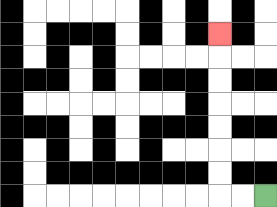{'start': '[11, 8]', 'end': '[9, 1]', 'path_directions': 'L,L,U,U,U,U,U,U,U', 'path_coordinates': '[[11, 8], [10, 8], [9, 8], [9, 7], [9, 6], [9, 5], [9, 4], [9, 3], [9, 2], [9, 1]]'}